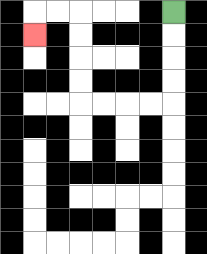{'start': '[7, 0]', 'end': '[1, 1]', 'path_directions': 'D,D,D,D,L,L,L,L,U,U,U,U,L,L,D', 'path_coordinates': '[[7, 0], [7, 1], [7, 2], [7, 3], [7, 4], [6, 4], [5, 4], [4, 4], [3, 4], [3, 3], [3, 2], [3, 1], [3, 0], [2, 0], [1, 0], [1, 1]]'}